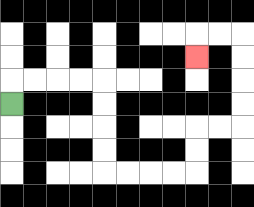{'start': '[0, 4]', 'end': '[8, 2]', 'path_directions': 'U,R,R,R,R,D,D,D,D,R,R,R,R,U,U,R,R,U,U,U,U,L,L,D', 'path_coordinates': '[[0, 4], [0, 3], [1, 3], [2, 3], [3, 3], [4, 3], [4, 4], [4, 5], [4, 6], [4, 7], [5, 7], [6, 7], [7, 7], [8, 7], [8, 6], [8, 5], [9, 5], [10, 5], [10, 4], [10, 3], [10, 2], [10, 1], [9, 1], [8, 1], [8, 2]]'}